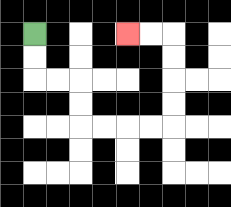{'start': '[1, 1]', 'end': '[5, 1]', 'path_directions': 'D,D,R,R,D,D,R,R,R,R,U,U,U,U,L,L', 'path_coordinates': '[[1, 1], [1, 2], [1, 3], [2, 3], [3, 3], [3, 4], [3, 5], [4, 5], [5, 5], [6, 5], [7, 5], [7, 4], [7, 3], [7, 2], [7, 1], [6, 1], [5, 1]]'}